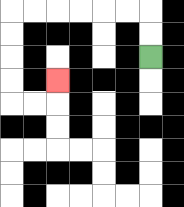{'start': '[6, 2]', 'end': '[2, 3]', 'path_directions': 'U,U,L,L,L,L,L,L,D,D,D,D,R,R,U', 'path_coordinates': '[[6, 2], [6, 1], [6, 0], [5, 0], [4, 0], [3, 0], [2, 0], [1, 0], [0, 0], [0, 1], [0, 2], [0, 3], [0, 4], [1, 4], [2, 4], [2, 3]]'}